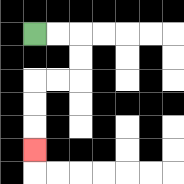{'start': '[1, 1]', 'end': '[1, 6]', 'path_directions': 'R,R,D,D,L,L,D,D,D', 'path_coordinates': '[[1, 1], [2, 1], [3, 1], [3, 2], [3, 3], [2, 3], [1, 3], [1, 4], [1, 5], [1, 6]]'}